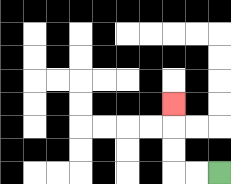{'start': '[9, 7]', 'end': '[7, 4]', 'path_directions': 'L,L,U,U,U', 'path_coordinates': '[[9, 7], [8, 7], [7, 7], [7, 6], [7, 5], [7, 4]]'}